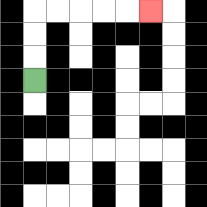{'start': '[1, 3]', 'end': '[6, 0]', 'path_directions': 'U,U,U,R,R,R,R,R', 'path_coordinates': '[[1, 3], [1, 2], [1, 1], [1, 0], [2, 0], [3, 0], [4, 0], [5, 0], [6, 0]]'}